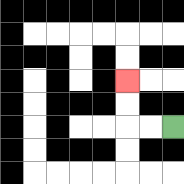{'start': '[7, 5]', 'end': '[5, 3]', 'path_directions': 'L,L,U,U', 'path_coordinates': '[[7, 5], [6, 5], [5, 5], [5, 4], [5, 3]]'}